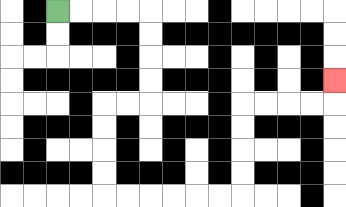{'start': '[2, 0]', 'end': '[14, 3]', 'path_directions': 'R,R,R,R,D,D,D,D,L,L,D,D,D,D,R,R,R,R,R,R,U,U,U,U,R,R,R,R,U', 'path_coordinates': '[[2, 0], [3, 0], [4, 0], [5, 0], [6, 0], [6, 1], [6, 2], [6, 3], [6, 4], [5, 4], [4, 4], [4, 5], [4, 6], [4, 7], [4, 8], [5, 8], [6, 8], [7, 8], [8, 8], [9, 8], [10, 8], [10, 7], [10, 6], [10, 5], [10, 4], [11, 4], [12, 4], [13, 4], [14, 4], [14, 3]]'}